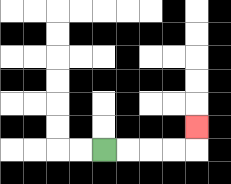{'start': '[4, 6]', 'end': '[8, 5]', 'path_directions': 'R,R,R,R,U', 'path_coordinates': '[[4, 6], [5, 6], [6, 6], [7, 6], [8, 6], [8, 5]]'}